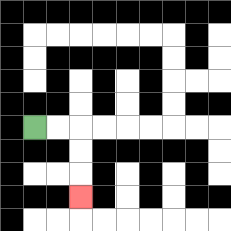{'start': '[1, 5]', 'end': '[3, 8]', 'path_directions': 'R,R,D,D,D', 'path_coordinates': '[[1, 5], [2, 5], [3, 5], [3, 6], [3, 7], [3, 8]]'}